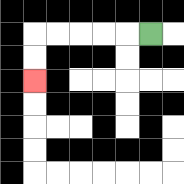{'start': '[6, 1]', 'end': '[1, 3]', 'path_directions': 'L,L,L,L,L,D,D', 'path_coordinates': '[[6, 1], [5, 1], [4, 1], [3, 1], [2, 1], [1, 1], [1, 2], [1, 3]]'}